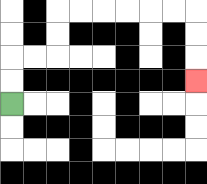{'start': '[0, 4]', 'end': '[8, 3]', 'path_directions': 'U,U,R,R,U,U,R,R,R,R,R,R,D,D,D', 'path_coordinates': '[[0, 4], [0, 3], [0, 2], [1, 2], [2, 2], [2, 1], [2, 0], [3, 0], [4, 0], [5, 0], [6, 0], [7, 0], [8, 0], [8, 1], [8, 2], [8, 3]]'}